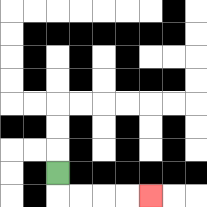{'start': '[2, 7]', 'end': '[6, 8]', 'path_directions': 'D,R,R,R,R', 'path_coordinates': '[[2, 7], [2, 8], [3, 8], [4, 8], [5, 8], [6, 8]]'}